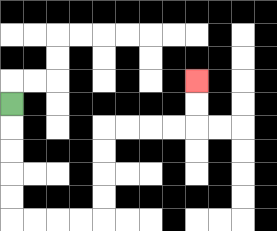{'start': '[0, 4]', 'end': '[8, 3]', 'path_directions': 'D,D,D,D,D,R,R,R,R,U,U,U,U,R,R,R,R,U,U', 'path_coordinates': '[[0, 4], [0, 5], [0, 6], [0, 7], [0, 8], [0, 9], [1, 9], [2, 9], [3, 9], [4, 9], [4, 8], [4, 7], [4, 6], [4, 5], [5, 5], [6, 5], [7, 5], [8, 5], [8, 4], [8, 3]]'}